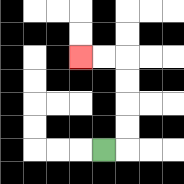{'start': '[4, 6]', 'end': '[3, 2]', 'path_directions': 'R,U,U,U,U,L,L', 'path_coordinates': '[[4, 6], [5, 6], [5, 5], [5, 4], [5, 3], [5, 2], [4, 2], [3, 2]]'}